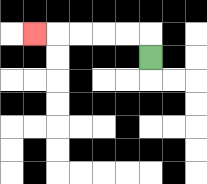{'start': '[6, 2]', 'end': '[1, 1]', 'path_directions': 'U,L,L,L,L,L', 'path_coordinates': '[[6, 2], [6, 1], [5, 1], [4, 1], [3, 1], [2, 1], [1, 1]]'}